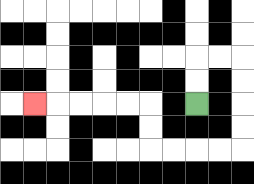{'start': '[8, 4]', 'end': '[1, 4]', 'path_directions': 'U,U,R,R,D,D,D,D,L,L,L,L,U,U,L,L,L,L,L', 'path_coordinates': '[[8, 4], [8, 3], [8, 2], [9, 2], [10, 2], [10, 3], [10, 4], [10, 5], [10, 6], [9, 6], [8, 6], [7, 6], [6, 6], [6, 5], [6, 4], [5, 4], [4, 4], [3, 4], [2, 4], [1, 4]]'}